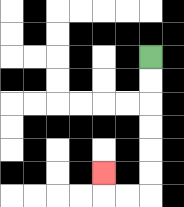{'start': '[6, 2]', 'end': '[4, 7]', 'path_directions': 'D,D,D,D,D,D,L,L,U', 'path_coordinates': '[[6, 2], [6, 3], [6, 4], [6, 5], [6, 6], [6, 7], [6, 8], [5, 8], [4, 8], [4, 7]]'}